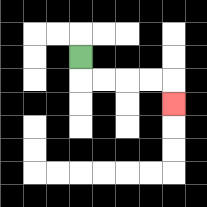{'start': '[3, 2]', 'end': '[7, 4]', 'path_directions': 'D,R,R,R,R,D', 'path_coordinates': '[[3, 2], [3, 3], [4, 3], [5, 3], [6, 3], [7, 3], [7, 4]]'}